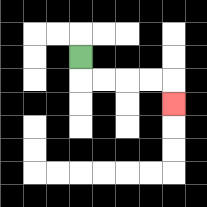{'start': '[3, 2]', 'end': '[7, 4]', 'path_directions': 'D,R,R,R,R,D', 'path_coordinates': '[[3, 2], [3, 3], [4, 3], [5, 3], [6, 3], [7, 3], [7, 4]]'}